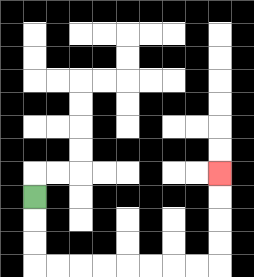{'start': '[1, 8]', 'end': '[9, 7]', 'path_directions': 'D,D,D,R,R,R,R,R,R,R,R,U,U,U,U', 'path_coordinates': '[[1, 8], [1, 9], [1, 10], [1, 11], [2, 11], [3, 11], [4, 11], [5, 11], [6, 11], [7, 11], [8, 11], [9, 11], [9, 10], [9, 9], [9, 8], [9, 7]]'}